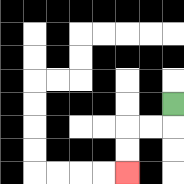{'start': '[7, 4]', 'end': '[5, 7]', 'path_directions': 'D,L,L,D,D', 'path_coordinates': '[[7, 4], [7, 5], [6, 5], [5, 5], [5, 6], [5, 7]]'}